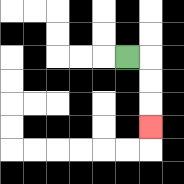{'start': '[5, 2]', 'end': '[6, 5]', 'path_directions': 'R,D,D,D', 'path_coordinates': '[[5, 2], [6, 2], [6, 3], [6, 4], [6, 5]]'}